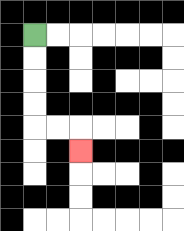{'start': '[1, 1]', 'end': '[3, 6]', 'path_directions': 'D,D,D,D,R,R,D', 'path_coordinates': '[[1, 1], [1, 2], [1, 3], [1, 4], [1, 5], [2, 5], [3, 5], [3, 6]]'}